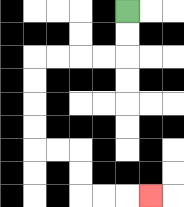{'start': '[5, 0]', 'end': '[6, 8]', 'path_directions': 'D,D,L,L,L,L,D,D,D,D,R,R,D,D,R,R,R', 'path_coordinates': '[[5, 0], [5, 1], [5, 2], [4, 2], [3, 2], [2, 2], [1, 2], [1, 3], [1, 4], [1, 5], [1, 6], [2, 6], [3, 6], [3, 7], [3, 8], [4, 8], [5, 8], [6, 8]]'}